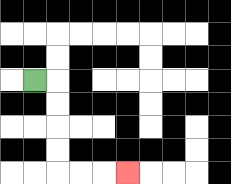{'start': '[1, 3]', 'end': '[5, 7]', 'path_directions': 'R,D,D,D,D,R,R,R', 'path_coordinates': '[[1, 3], [2, 3], [2, 4], [2, 5], [2, 6], [2, 7], [3, 7], [4, 7], [5, 7]]'}